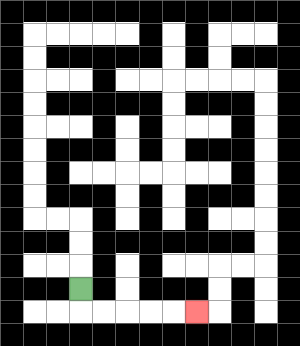{'start': '[3, 12]', 'end': '[8, 13]', 'path_directions': 'D,R,R,R,R,R', 'path_coordinates': '[[3, 12], [3, 13], [4, 13], [5, 13], [6, 13], [7, 13], [8, 13]]'}